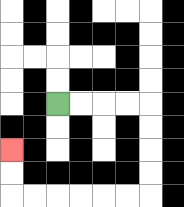{'start': '[2, 4]', 'end': '[0, 6]', 'path_directions': 'R,R,R,R,D,D,D,D,L,L,L,L,L,L,U,U', 'path_coordinates': '[[2, 4], [3, 4], [4, 4], [5, 4], [6, 4], [6, 5], [6, 6], [6, 7], [6, 8], [5, 8], [4, 8], [3, 8], [2, 8], [1, 8], [0, 8], [0, 7], [0, 6]]'}